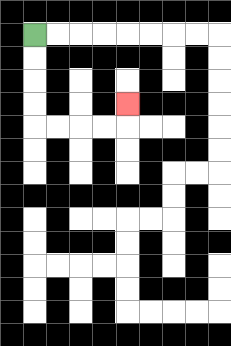{'start': '[1, 1]', 'end': '[5, 4]', 'path_directions': 'D,D,D,D,R,R,R,R,U', 'path_coordinates': '[[1, 1], [1, 2], [1, 3], [1, 4], [1, 5], [2, 5], [3, 5], [4, 5], [5, 5], [5, 4]]'}